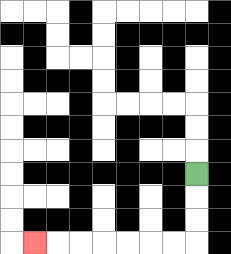{'start': '[8, 7]', 'end': '[1, 10]', 'path_directions': 'D,D,D,L,L,L,L,L,L,L', 'path_coordinates': '[[8, 7], [8, 8], [8, 9], [8, 10], [7, 10], [6, 10], [5, 10], [4, 10], [3, 10], [2, 10], [1, 10]]'}